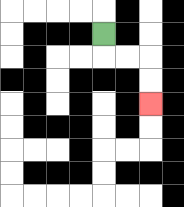{'start': '[4, 1]', 'end': '[6, 4]', 'path_directions': 'D,R,R,D,D', 'path_coordinates': '[[4, 1], [4, 2], [5, 2], [6, 2], [6, 3], [6, 4]]'}